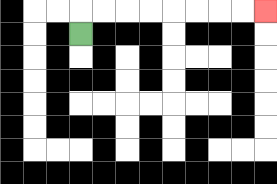{'start': '[3, 1]', 'end': '[11, 0]', 'path_directions': 'U,R,R,R,R,R,R,R,R', 'path_coordinates': '[[3, 1], [3, 0], [4, 0], [5, 0], [6, 0], [7, 0], [8, 0], [9, 0], [10, 0], [11, 0]]'}